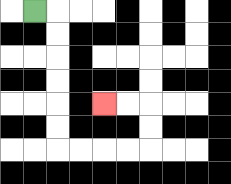{'start': '[1, 0]', 'end': '[4, 4]', 'path_directions': 'R,D,D,D,D,D,D,R,R,R,R,U,U,L,L', 'path_coordinates': '[[1, 0], [2, 0], [2, 1], [2, 2], [2, 3], [2, 4], [2, 5], [2, 6], [3, 6], [4, 6], [5, 6], [6, 6], [6, 5], [6, 4], [5, 4], [4, 4]]'}